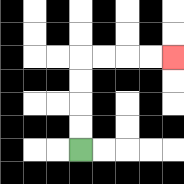{'start': '[3, 6]', 'end': '[7, 2]', 'path_directions': 'U,U,U,U,R,R,R,R', 'path_coordinates': '[[3, 6], [3, 5], [3, 4], [3, 3], [3, 2], [4, 2], [5, 2], [6, 2], [7, 2]]'}